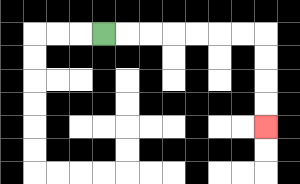{'start': '[4, 1]', 'end': '[11, 5]', 'path_directions': 'R,R,R,R,R,R,R,D,D,D,D', 'path_coordinates': '[[4, 1], [5, 1], [6, 1], [7, 1], [8, 1], [9, 1], [10, 1], [11, 1], [11, 2], [11, 3], [11, 4], [11, 5]]'}